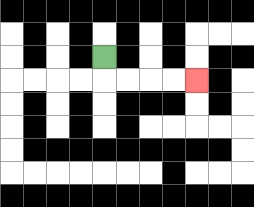{'start': '[4, 2]', 'end': '[8, 3]', 'path_directions': 'D,R,R,R,R', 'path_coordinates': '[[4, 2], [4, 3], [5, 3], [6, 3], [7, 3], [8, 3]]'}